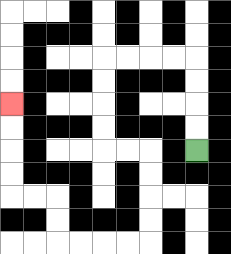{'start': '[8, 6]', 'end': '[0, 4]', 'path_directions': 'U,U,U,U,L,L,L,L,D,D,D,D,R,R,D,D,D,D,L,L,L,L,U,U,L,L,U,U,U,U', 'path_coordinates': '[[8, 6], [8, 5], [8, 4], [8, 3], [8, 2], [7, 2], [6, 2], [5, 2], [4, 2], [4, 3], [4, 4], [4, 5], [4, 6], [5, 6], [6, 6], [6, 7], [6, 8], [6, 9], [6, 10], [5, 10], [4, 10], [3, 10], [2, 10], [2, 9], [2, 8], [1, 8], [0, 8], [0, 7], [0, 6], [0, 5], [0, 4]]'}